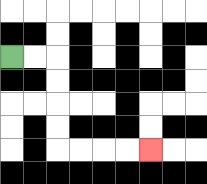{'start': '[0, 2]', 'end': '[6, 6]', 'path_directions': 'R,R,D,D,D,D,R,R,R,R', 'path_coordinates': '[[0, 2], [1, 2], [2, 2], [2, 3], [2, 4], [2, 5], [2, 6], [3, 6], [4, 6], [5, 6], [6, 6]]'}